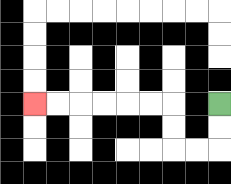{'start': '[9, 4]', 'end': '[1, 4]', 'path_directions': 'D,D,L,L,U,U,L,L,L,L,L,L', 'path_coordinates': '[[9, 4], [9, 5], [9, 6], [8, 6], [7, 6], [7, 5], [7, 4], [6, 4], [5, 4], [4, 4], [3, 4], [2, 4], [1, 4]]'}